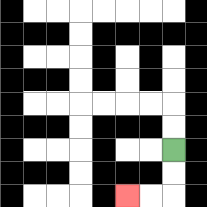{'start': '[7, 6]', 'end': '[5, 8]', 'path_directions': 'D,D,L,L', 'path_coordinates': '[[7, 6], [7, 7], [7, 8], [6, 8], [5, 8]]'}